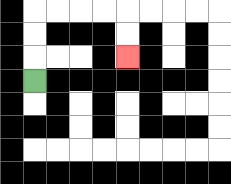{'start': '[1, 3]', 'end': '[5, 2]', 'path_directions': 'U,U,U,R,R,R,R,D,D', 'path_coordinates': '[[1, 3], [1, 2], [1, 1], [1, 0], [2, 0], [3, 0], [4, 0], [5, 0], [5, 1], [5, 2]]'}